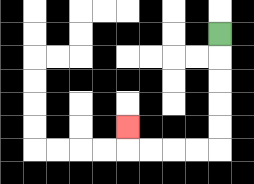{'start': '[9, 1]', 'end': '[5, 5]', 'path_directions': 'D,D,D,D,D,L,L,L,L,U', 'path_coordinates': '[[9, 1], [9, 2], [9, 3], [9, 4], [9, 5], [9, 6], [8, 6], [7, 6], [6, 6], [5, 6], [5, 5]]'}